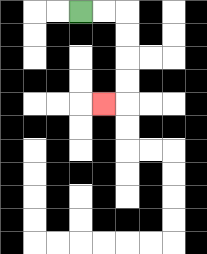{'start': '[3, 0]', 'end': '[4, 4]', 'path_directions': 'R,R,D,D,D,D,L', 'path_coordinates': '[[3, 0], [4, 0], [5, 0], [5, 1], [5, 2], [5, 3], [5, 4], [4, 4]]'}